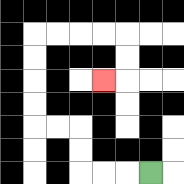{'start': '[6, 7]', 'end': '[4, 3]', 'path_directions': 'L,L,L,U,U,L,L,U,U,U,U,R,R,R,R,D,D,L', 'path_coordinates': '[[6, 7], [5, 7], [4, 7], [3, 7], [3, 6], [3, 5], [2, 5], [1, 5], [1, 4], [1, 3], [1, 2], [1, 1], [2, 1], [3, 1], [4, 1], [5, 1], [5, 2], [5, 3], [4, 3]]'}